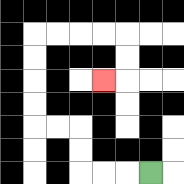{'start': '[6, 7]', 'end': '[4, 3]', 'path_directions': 'L,L,L,U,U,L,L,U,U,U,U,R,R,R,R,D,D,L', 'path_coordinates': '[[6, 7], [5, 7], [4, 7], [3, 7], [3, 6], [3, 5], [2, 5], [1, 5], [1, 4], [1, 3], [1, 2], [1, 1], [2, 1], [3, 1], [4, 1], [5, 1], [5, 2], [5, 3], [4, 3]]'}